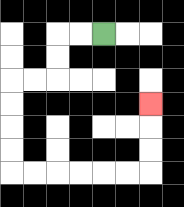{'start': '[4, 1]', 'end': '[6, 4]', 'path_directions': 'L,L,D,D,L,L,D,D,D,D,R,R,R,R,R,R,U,U,U', 'path_coordinates': '[[4, 1], [3, 1], [2, 1], [2, 2], [2, 3], [1, 3], [0, 3], [0, 4], [0, 5], [0, 6], [0, 7], [1, 7], [2, 7], [3, 7], [4, 7], [5, 7], [6, 7], [6, 6], [6, 5], [6, 4]]'}